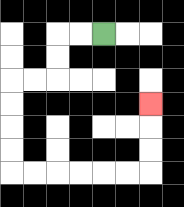{'start': '[4, 1]', 'end': '[6, 4]', 'path_directions': 'L,L,D,D,L,L,D,D,D,D,R,R,R,R,R,R,U,U,U', 'path_coordinates': '[[4, 1], [3, 1], [2, 1], [2, 2], [2, 3], [1, 3], [0, 3], [0, 4], [0, 5], [0, 6], [0, 7], [1, 7], [2, 7], [3, 7], [4, 7], [5, 7], [6, 7], [6, 6], [6, 5], [6, 4]]'}